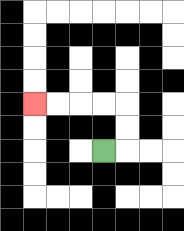{'start': '[4, 6]', 'end': '[1, 4]', 'path_directions': 'R,U,U,L,L,L,L', 'path_coordinates': '[[4, 6], [5, 6], [5, 5], [5, 4], [4, 4], [3, 4], [2, 4], [1, 4]]'}